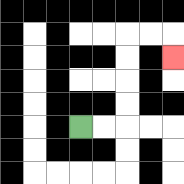{'start': '[3, 5]', 'end': '[7, 2]', 'path_directions': 'R,R,U,U,U,U,R,R,D', 'path_coordinates': '[[3, 5], [4, 5], [5, 5], [5, 4], [5, 3], [5, 2], [5, 1], [6, 1], [7, 1], [7, 2]]'}